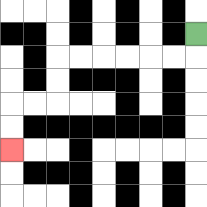{'start': '[8, 1]', 'end': '[0, 6]', 'path_directions': 'D,L,L,L,L,L,L,D,D,L,L,D,D', 'path_coordinates': '[[8, 1], [8, 2], [7, 2], [6, 2], [5, 2], [4, 2], [3, 2], [2, 2], [2, 3], [2, 4], [1, 4], [0, 4], [0, 5], [0, 6]]'}